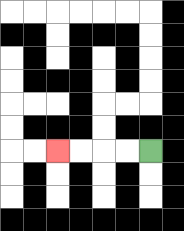{'start': '[6, 6]', 'end': '[2, 6]', 'path_directions': 'L,L,L,L', 'path_coordinates': '[[6, 6], [5, 6], [4, 6], [3, 6], [2, 6]]'}